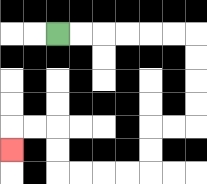{'start': '[2, 1]', 'end': '[0, 6]', 'path_directions': 'R,R,R,R,R,R,D,D,D,D,L,L,D,D,L,L,L,L,U,U,L,L,D', 'path_coordinates': '[[2, 1], [3, 1], [4, 1], [5, 1], [6, 1], [7, 1], [8, 1], [8, 2], [8, 3], [8, 4], [8, 5], [7, 5], [6, 5], [6, 6], [6, 7], [5, 7], [4, 7], [3, 7], [2, 7], [2, 6], [2, 5], [1, 5], [0, 5], [0, 6]]'}